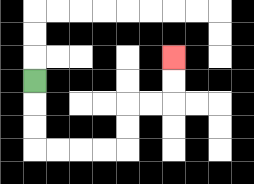{'start': '[1, 3]', 'end': '[7, 2]', 'path_directions': 'D,D,D,R,R,R,R,U,U,R,R,U,U', 'path_coordinates': '[[1, 3], [1, 4], [1, 5], [1, 6], [2, 6], [3, 6], [4, 6], [5, 6], [5, 5], [5, 4], [6, 4], [7, 4], [7, 3], [7, 2]]'}